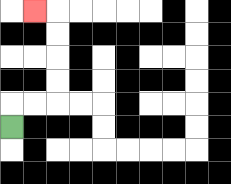{'start': '[0, 5]', 'end': '[1, 0]', 'path_directions': 'U,R,R,U,U,U,U,L', 'path_coordinates': '[[0, 5], [0, 4], [1, 4], [2, 4], [2, 3], [2, 2], [2, 1], [2, 0], [1, 0]]'}